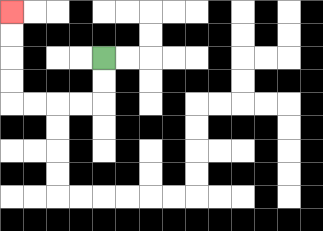{'start': '[4, 2]', 'end': '[0, 0]', 'path_directions': 'D,D,L,L,L,L,U,U,U,U', 'path_coordinates': '[[4, 2], [4, 3], [4, 4], [3, 4], [2, 4], [1, 4], [0, 4], [0, 3], [0, 2], [0, 1], [0, 0]]'}